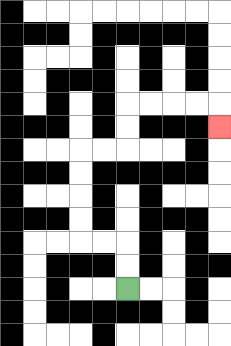{'start': '[5, 12]', 'end': '[9, 5]', 'path_directions': 'U,U,L,L,U,U,U,U,R,R,U,U,R,R,R,R,D', 'path_coordinates': '[[5, 12], [5, 11], [5, 10], [4, 10], [3, 10], [3, 9], [3, 8], [3, 7], [3, 6], [4, 6], [5, 6], [5, 5], [5, 4], [6, 4], [7, 4], [8, 4], [9, 4], [9, 5]]'}